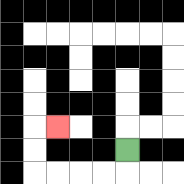{'start': '[5, 6]', 'end': '[2, 5]', 'path_directions': 'D,L,L,L,L,U,U,R', 'path_coordinates': '[[5, 6], [5, 7], [4, 7], [3, 7], [2, 7], [1, 7], [1, 6], [1, 5], [2, 5]]'}